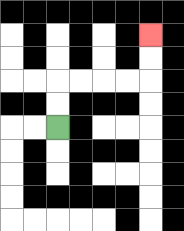{'start': '[2, 5]', 'end': '[6, 1]', 'path_directions': 'U,U,R,R,R,R,U,U', 'path_coordinates': '[[2, 5], [2, 4], [2, 3], [3, 3], [4, 3], [5, 3], [6, 3], [6, 2], [6, 1]]'}